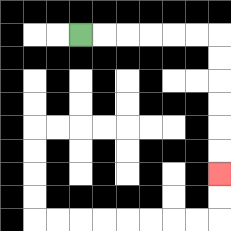{'start': '[3, 1]', 'end': '[9, 7]', 'path_directions': 'R,R,R,R,R,R,D,D,D,D,D,D', 'path_coordinates': '[[3, 1], [4, 1], [5, 1], [6, 1], [7, 1], [8, 1], [9, 1], [9, 2], [9, 3], [9, 4], [9, 5], [9, 6], [9, 7]]'}